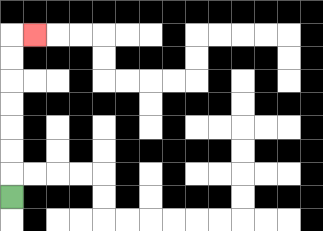{'start': '[0, 8]', 'end': '[1, 1]', 'path_directions': 'U,U,U,U,U,U,U,R', 'path_coordinates': '[[0, 8], [0, 7], [0, 6], [0, 5], [0, 4], [0, 3], [0, 2], [0, 1], [1, 1]]'}